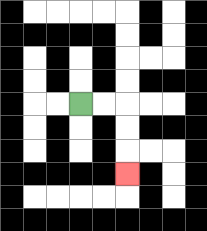{'start': '[3, 4]', 'end': '[5, 7]', 'path_directions': 'R,R,D,D,D', 'path_coordinates': '[[3, 4], [4, 4], [5, 4], [5, 5], [5, 6], [5, 7]]'}